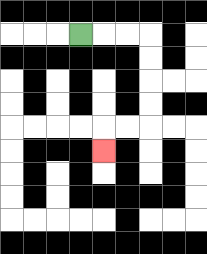{'start': '[3, 1]', 'end': '[4, 6]', 'path_directions': 'R,R,R,D,D,D,D,L,L,D', 'path_coordinates': '[[3, 1], [4, 1], [5, 1], [6, 1], [6, 2], [6, 3], [6, 4], [6, 5], [5, 5], [4, 5], [4, 6]]'}